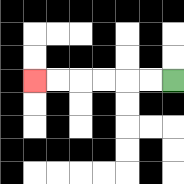{'start': '[7, 3]', 'end': '[1, 3]', 'path_directions': 'L,L,L,L,L,L', 'path_coordinates': '[[7, 3], [6, 3], [5, 3], [4, 3], [3, 3], [2, 3], [1, 3]]'}